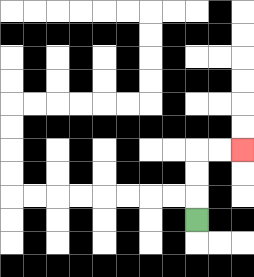{'start': '[8, 9]', 'end': '[10, 6]', 'path_directions': 'U,U,U,R,R', 'path_coordinates': '[[8, 9], [8, 8], [8, 7], [8, 6], [9, 6], [10, 6]]'}